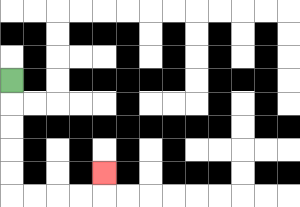{'start': '[0, 3]', 'end': '[4, 7]', 'path_directions': 'D,D,D,D,D,R,R,R,R,U', 'path_coordinates': '[[0, 3], [0, 4], [0, 5], [0, 6], [0, 7], [0, 8], [1, 8], [2, 8], [3, 8], [4, 8], [4, 7]]'}